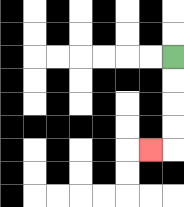{'start': '[7, 2]', 'end': '[6, 6]', 'path_directions': 'D,D,D,D,L', 'path_coordinates': '[[7, 2], [7, 3], [7, 4], [7, 5], [7, 6], [6, 6]]'}